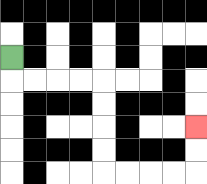{'start': '[0, 2]', 'end': '[8, 5]', 'path_directions': 'D,R,R,R,R,D,D,D,D,R,R,R,R,U,U', 'path_coordinates': '[[0, 2], [0, 3], [1, 3], [2, 3], [3, 3], [4, 3], [4, 4], [4, 5], [4, 6], [4, 7], [5, 7], [6, 7], [7, 7], [8, 7], [8, 6], [8, 5]]'}